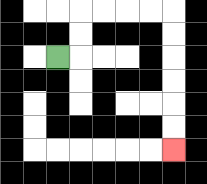{'start': '[2, 2]', 'end': '[7, 6]', 'path_directions': 'R,U,U,R,R,R,R,D,D,D,D,D,D', 'path_coordinates': '[[2, 2], [3, 2], [3, 1], [3, 0], [4, 0], [5, 0], [6, 0], [7, 0], [7, 1], [7, 2], [7, 3], [7, 4], [7, 5], [7, 6]]'}